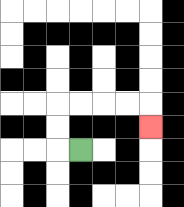{'start': '[3, 6]', 'end': '[6, 5]', 'path_directions': 'L,U,U,R,R,R,R,D', 'path_coordinates': '[[3, 6], [2, 6], [2, 5], [2, 4], [3, 4], [4, 4], [5, 4], [6, 4], [6, 5]]'}